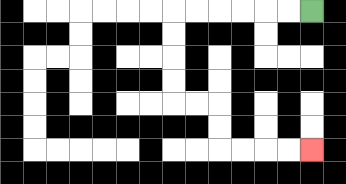{'start': '[13, 0]', 'end': '[13, 6]', 'path_directions': 'L,L,L,L,L,L,D,D,D,D,R,R,D,D,R,R,R,R', 'path_coordinates': '[[13, 0], [12, 0], [11, 0], [10, 0], [9, 0], [8, 0], [7, 0], [7, 1], [7, 2], [7, 3], [7, 4], [8, 4], [9, 4], [9, 5], [9, 6], [10, 6], [11, 6], [12, 6], [13, 6]]'}